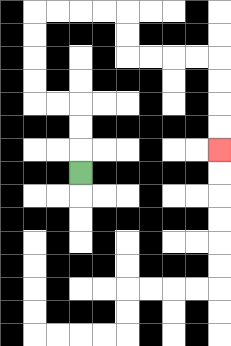{'start': '[3, 7]', 'end': '[9, 6]', 'path_directions': 'U,U,U,L,L,U,U,U,U,R,R,R,R,D,D,R,R,R,R,D,D,D,D', 'path_coordinates': '[[3, 7], [3, 6], [3, 5], [3, 4], [2, 4], [1, 4], [1, 3], [1, 2], [1, 1], [1, 0], [2, 0], [3, 0], [4, 0], [5, 0], [5, 1], [5, 2], [6, 2], [7, 2], [8, 2], [9, 2], [9, 3], [9, 4], [9, 5], [9, 6]]'}